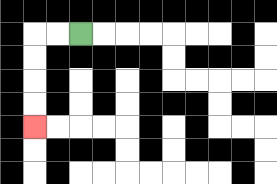{'start': '[3, 1]', 'end': '[1, 5]', 'path_directions': 'L,L,D,D,D,D', 'path_coordinates': '[[3, 1], [2, 1], [1, 1], [1, 2], [1, 3], [1, 4], [1, 5]]'}